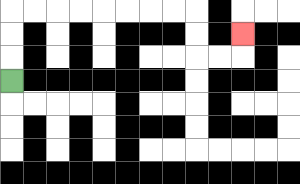{'start': '[0, 3]', 'end': '[10, 1]', 'path_directions': 'U,U,U,R,R,R,R,R,R,R,R,D,D,R,R,U', 'path_coordinates': '[[0, 3], [0, 2], [0, 1], [0, 0], [1, 0], [2, 0], [3, 0], [4, 0], [5, 0], [6, 0], [7, 0], [8, 0], [8, 1], [8, 2], [9, 2], [10, 2], [10, 1]]'}